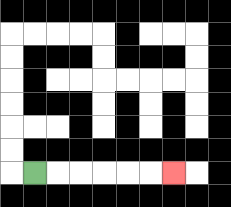{'start': '[1, 7]', 'end': '[7, 7]', 'path_directions': 'R,R,R,R,R,R', 'path_coordinates': '[[1, 7], [2, 7], [3, 7], [4, 7], [5, 7], [6, 7], [7, 7]]'}